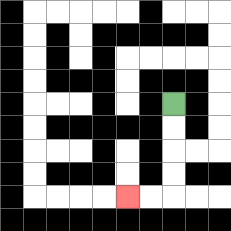{'start': '[7, 4]', 'end': '[5, 8]', 'path_directions': 'D,D,D,D,L,L', 'path_coordinates': '[[7, 4], [7, 5], [7, 6], [7, 7], [7, 8], [6, 8], [5, 8]]'}